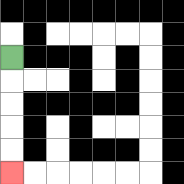{'start': '[0, 2]', 'end': '[0, 7]', 'path_directions': 'D,D,D,D,D', 'path_coordinates': '[[0, 2], [0, 3], [0, 4], [0, 5], [0, 6], [0, 7]]'}